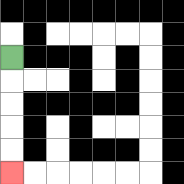{'start': '[0, 2]', 'end': '[0, 7]', 'path_directions': 'D,D,D,D,D', 'path_coordinates': '[[0, 2], [0, 3], [0, 4], [0, 5], [0, 6], [0, 7]]'}